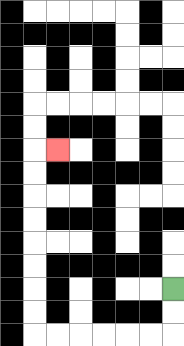{'start': '[7, 12]', 'end': '[2, 6]', 'path_directions': 'D,D,L,L,L,L,L,L,U,U,U,U,U,U,U,U,R', 'path_coordinates': '[[7, 12], [7, 13], [7, 14], [6, 14], [5, 14], [4, 14], [3, 14], [2, 14], [1, 14], [1, 13], [1, 12], [1, 11], [1, 10], [1, 9], [1, 8], [1, 7], [1, 6], [2, 6]]'}